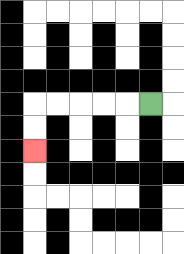{'start': '[6, 4]', 'end': '[1, 6]', 'path_directions': 'L,L,L,L,L,D,D', 'path_coordinates': '[[6, 4], [5, 4], [4, 4], [3, 4], [2, 4], [1, 4], [1, 5], [1, 6]]'}